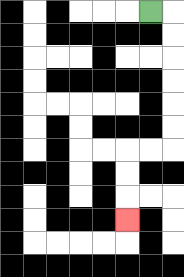{'start': '[6, 0]', 'end': '[5, 9]', 'path_directions': 'R,D,D,D,D,D,D,L,L,D,D,D', 'path_coordinates': '[[6, 0], [7, 0], [7, 1], [7, 2], [7, 3], [7, 4], [7, 5], [7, 6], [6, 6], [5, 6], [5, 7], [5, 8], [5, 9]]'}